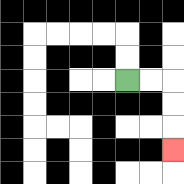{'start': '[5, 3]', 'end': '[7, 6]', 'path_directions': 'R,R,D,D,D', 'path_coordinates': '[[5, 3], [6, 3], [7, 3], [7, 4], [7, 5], [7, 6]]'}